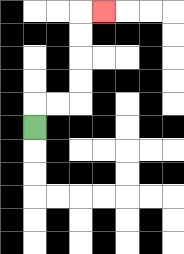{'start': '[1, 5]', 'end': '[4, 0]', 'path_directions': 'U,R,R,U,U,U,U,R', 'path_coordinates': '[[1, 5], [1, 4], [2, 4], [3, 4], [3, 3], [3, 2], [3, 1], [3, 0], [4, 0]]'}